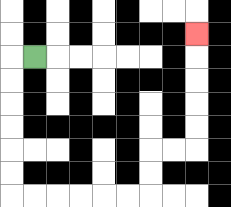{'start': '[1, 2]', 'end': '[8, 1]', 'path_directions': 'L,D,D,D,D,D,D,R,R,R,R,R,R,U,U,R,R,U,U,U,U,U', 'path_coordinates': '[[1, 2], [0, 2], [0, 3], [0, 4], [0, 5], [0, 6], [0, 7], [0, 8], [1, 8], [2, 8], [3, 8], [4, 8], [5, 8], [6, 8], [6, 7], [6, 6], [7, 6], [8, 6], [8, 5], [8, 4], [8, 3], [8, 2], [8, 1]]'}